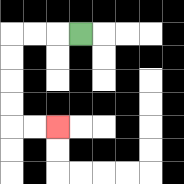{'start': '[3, 1]', 'end': '[2, 5]', 'path_directions': 'L,L,L,D,D,D,D,R,R', 'path_coordinates': '[[3, 1], [2, 1], [1, 1], [0, 1], [0, 2], [0, 3], [0, 4], [0, 5], [1, 5], [2, 5]]'}